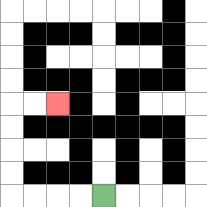{'start': '[4, 8]', 'end': '[2, 4]', 'path_directions': 'L,L,L,L,U,U,U,U,R,R', 'path_coordinates': '[[4, 8], [3, 8], [2, 8], [1, 8], [0, 8], [0, 7], [0, 6], [0, 5], [0, 4], [1, 4], [2, 4]]'}